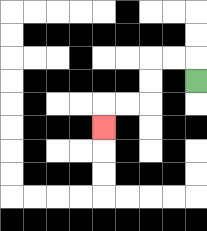{'start': '[8, 3]', 'end': '[4, 5]', 'path_directions': 'U,L,L,D,D,L,L,D', 'path_coordinates': '[[8, 3], [8, 2], [7, 2], [6, 2], [6, 3], [6, 4], [5, 4], [4, 4], [4, 5]]'}